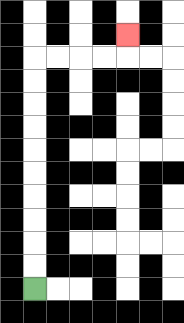{'start': '[1, 12]', 'end': '[5, 1]', 'path_directions': 'U,U,U,U,U,U,U,U,U,U,R,R,R,R,U', 'path_coordinates': '[[1, 12], [1, 11], [1, 10], [1, 9], [1, 8], [1, 7], [1, 6], [1, 5], [1, 4], [1, 3], [1, 2], [2, 2], [3, 2], [4, 2], [5, 2], [5, 1]]'}